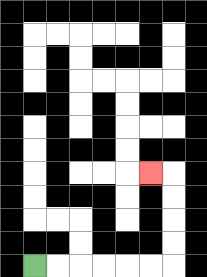{'start': '[1, 11]', 'end': '[6, 7]', 'path_directions': 'R,R,R,R,R,R,U,U,U,U,L', 'path_coordinates': '[[1, 11], [2, 11], [3, 11], [4, 11], [5, 11], [6, 11], [7, 11], [7, 10], [7, 9], [7, 8], [7, 7], [6, 7]]'}